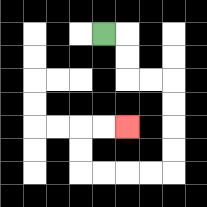{'start': '[4, 1]', 'end': '[5, 5]', 'path_directions': 'R,D,D,R,R,D,D,D,D,L,L,L,L,U,U,R,R', 'path_coordinates': '[[4, 1], [5, 1], [5, 2], [5, 3], [6, 3], [7, 3], [7, 4], [7, 5], [7, 6], [7, 7], [6, 7], [5, 7], [4, 7], [3, 7], [3, 6], [3, 5], [4, 5], [5, 5]]'}